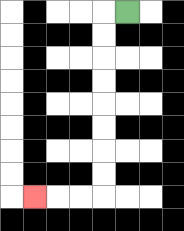{'start': '[5, 0]', 'end': '[1, 8]', 'path_directions': 'L,D,D,D,D,D,D,D,D,L,L,L', 'path_coordinates': '[[5, 0], [4, 0], [4, 1], [4, 2], [4, 3], [4, 4], [4, 5], [4, 6], [4, 7], [4, 8], [3, 8], [2, 8], [1, 8]]'}